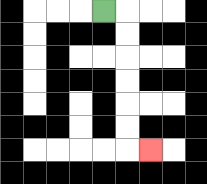{'start': '[4, 0]', 'end': '[6, 6]', 'path_directions': 'R,D,D,D,D,D,D,R', 'path_coordinates': '[[4, 0], [5, 0], [5, 1], [5, 2], [5, 3], [5, 4], [5, 5], [5, 6], [6, 6]]'}